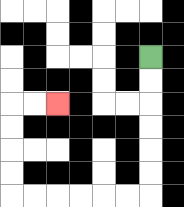{'start': '[6, 2]', 'end': '[2, 4]', 'path_directions': 'D,D,D,D,D,D,L,L,L,L,L,L,U,U,U,U,R,R', 'path_coordinates': '[[6, 2], [6, 3], [6, 4], [6, 5], [6, 6], [6, 7], [6, 8], [5, 8], [4, 8], [3, 8], [2, 8], [1, 8], [0, 8], [0, 7], [0, 6], [0, 5], [0, 4], [1, 4], [2, 4]]'}